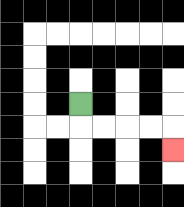{'start': '[3, 4]', 'end': '[7, 6]', 'path_directions': 'D,R,R,R,R,D', 'path_coordinates': '[[3, 4], [3, 5], [4, 5], [5, 5], [6, 5], [7, 5], [7, 6]]'}